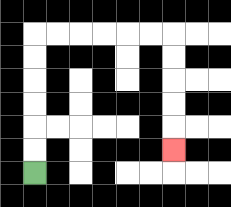{'start': '[1, 7]', 'end': '[7, 6]', 'path_directions': 'U,U,U,U,U,U,R,R,R,R,R,R,D,D,D,D,D', 'path_coordinates': '[[1, 7], [1, 6], [1, 5], [1, 4], [1, 3], [1, 2], [1, 1], [2, 1], [3, 1], [4, 1], [5, 1], [6, 1], [7, 1], [7, 2], [7, 3], [7, 4], [7, 5], [7, 6]]'}